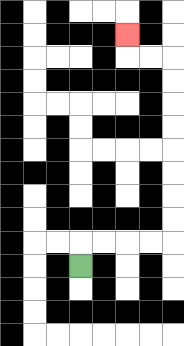{'start': '[3, 11]', 'end': '[5, 1]', 'path_directions': 'U,R,R,R,R,U,U,U,U,U,U,U,U,L,L,U', 'path_coordinates': '[[3, 11], [3, 10], [4, 10], [5, 10], [6, 10], [7, 10], [7, 9], [7, 8], [7, 7], [7, 6], [7, 5], [7, 4], [7, 3], [7, 2], [6, 2], [5, 2], [5, 1]]'}